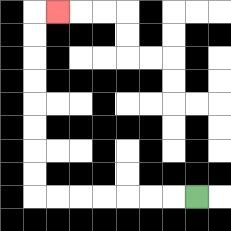{'start': '[8, 8]', 'end': '[2, 0]', 'path_directions': 'L,L,L,L,L,L,L,U,U,U,U,U,U,U,U,R', 'path_coordinates': '[[8, 8], [7, 8], [6, 8], [5, 8], [4, 8], [3, 8], [2, 8], [1, 8], [1, 7], [1, 6], [1, 5], [1, 4], [1, 3], [1, 2], [1, 1], [1, 0], [2, 0]]'}